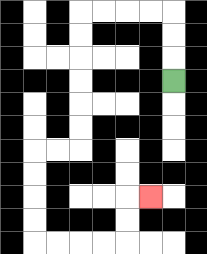{'start': '[7, 3]', 'end': '[6, 8]', 'path_directions': 'U,U,U,L,L,L,L,D,D,D,D,D,D,L,L,D,D,D,D,R,R,R,R,U,U,R', 'path_coordinates': '[[7, 3], [7, 2], [7, 1], [7, 0], [6, 0], [5, 0], [4, 0], [3, 0], [3, 1], [3, 2], [3, 3], [3, 4], [3, 5], [3, 6], [2, 6], [1, 6], [1, 7], [1, 8], [1, 9], [1, 10], [2, 10], [3, 10], [4, 10], [5, 10], [5, 9], [5, 8], [6, 8]]'}